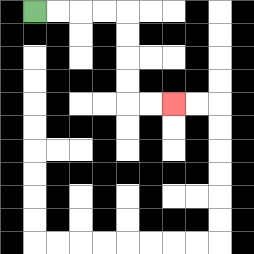{'start': '[1, 0]', 'end': '[7, 4]', 'path_directions': 'R,R,R,R,D,D,D,D,R,R', 'path_coordinates': '[[1, 0], [2, 0], [3, 0], [4, 0], [5, 0], [5, 1], [5, 2], [5, 3], [5, 4], [6, 4], [7, 4]]'}